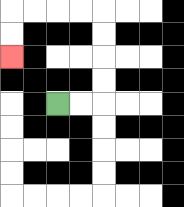{'start': '[2, 4]', 'end': '[0, 2]', 'path_directions': 'R,R,U,U,U,U,L,L,L,L,D,D', 'path_coordinates': '[[2, 4], [3, 4], [4, 4], [4, 3], [4, 2], [4, 1], [4, 0], [3, 0], [2, 0], [1, 0], [0, 0], [0, 1], [0, 2]]'}